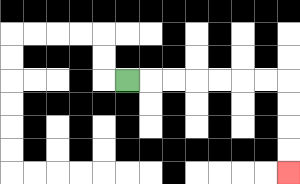{'start': '[5, 3]', 'end': '[12, 7]', 'path_directions': 'R,R,R,R,R,R,R,D,D,D,D', 'path_coordinates': '[[5, 3], [6, 3], [7, 3], [8, 3], [9, 3], [10, 3], [11, 3], [12, 3], [12, 4], [12, 5], [12, 6], [12, 7]]'}